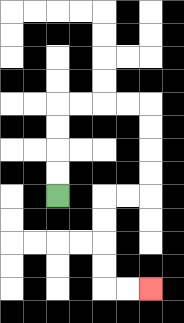{'start': '[2, 8]', 'end': '[6, 12]', 'path_directions': 'U,U,U,U,R,R,R,R,D,D,D,D,L,L,D,D,D,D,R,R', 'path_coordinates': '[[2, 8], [2, 7], [2, 6], [2, 5], [2, 4], [3, 4], [4, 4], [5, 4], [6, 4], [6, 5], [6, 6], [6, 7], [6, 8], [5, 8], [4, 8], [4, 9], [4, 10], [4, 11], [4, 12], [5, 12], [6, 12]]'}